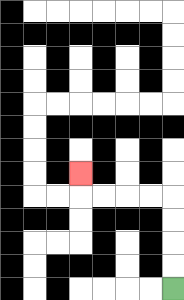{'start': '[7, 12]', 'end': '[3, 7]', 'path_directions': 'U,U,U,U,L,L,L,L,U', 'path_coordinates': '[[7, 12], [7, 11], [7, 10], [7, 9], [7, 8], [6, 8], [5, 8], [4, 8], [3, 8], [3, 7]]'}